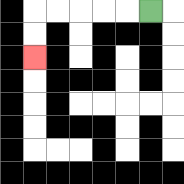{'start': '[6, 0]', 'end': '[1, 2]', 'path_directions': 'L,L,L,L,L,D,D', 'path_coordinates': '[[6, 0], [5, 0], [4, 0], [3, 0], [2, 0], [1, 0], [1, 1], [1, 2]]'}